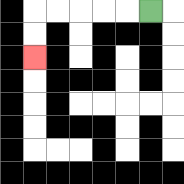{'start': '[6, 0]', 'end': '[1, 2]', 'path_directions': 'L,L,L,L,L,D,D', 'path_coordinates': '[[6, 0], [5, 0], [4, 0], [3, 0], [2, 0], [1, 0], [1, 1], [1, 2]]'}